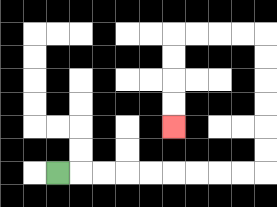{'start': '[2, 7]', 'end': '[7, 5]', 'path_directions': 'R,R,R,R,R,R,R,R,R,U,U,U,U,U,U,L,L,L,L,D,D,D,D', 'path_coordinates': '[[2, 7], [3, 7], [4, 7], [5, 7], [6, 7], [7, 7], [8, 7], [9, 7], [10, 7], [11, 7], [11, 6], [11, 5], [11, 4], [11, 3], [11, 2], [11, 1], [10, 1], [9, 1], [8, 1], [7, 1], [7, 2], [7, 3], [7, 4], [7, 5]]'}